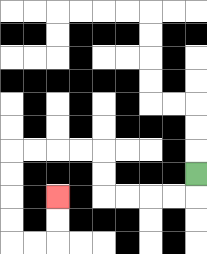{'start': '[8, 7]', 'end': '[2, 8]', 'path_directions': 'D,L,L,L,L,U,U,L,L,L,L,D,D,D,D,R,R,U,U', 'path_coordinates': '[[8, 7], [8, 8], [7, 8], [6, 8], [5, 8], [4, 8], [4, 7], [4, 6], [3, 6], [2, 6], [1, 6], [0, 6], [0, 7], [0, 8], [0, 9], [0, 10], [1, 10], [2, 10], [2, 9], [2, 8]]'}